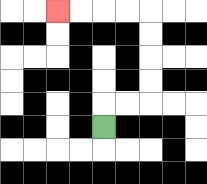{'start': '[4, 5]', 'end': '[2, 0]', 'path_directions': 'U,R,R,U,U,U,U,L,L,L,L', 'path_coordinates': '[[4, 5], [4, 4], [5, 4], [6, 4], [6, 3], [6, 2], [6, 1], [6, 0], [5, 0], [4, 0], [3, 0], [2, 0]]'}